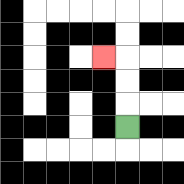{'start': '[5, 5]', 'end': '[4, 2]', 'path_directions': 'U,U,U,L', 'path_coordinates': '[[5, 5], [5, 4], [5, 3], [5, 2], [4, 2]]'}